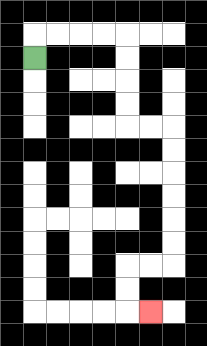{'start': '[1, 2]', 'end': '[6, 13]', 'path_directions': 'U,R,R,R,R,D,D,D,D,R,R,D,D,D,D,D,D,L,L,D,D,R', 'path_coordinates': '[[1, 2], [1, 1], [2, 1], [3, 1], [4, 1], [5, 1], [5, 2], [5, 3], [5, 4], [5, 5], [6, 5], [7, 5], [7, 6], [7, 7], [7, 8], [7, 9], [7, 10], [7, 11], [6, 11], [5, 11], [5, 12], [5, 13], [6, 13]]'}